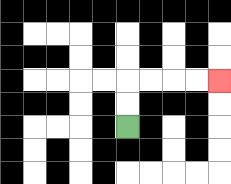{'start': '[5, 5]', 'end': '[9, 3]', 'path_directions': 'U,U,R,R,R,R', 'path_coordinates': '[[5, 5], [5, 4], [5, 3], [6, 3], [7, 3], [8, 3], [9, 3]]'}